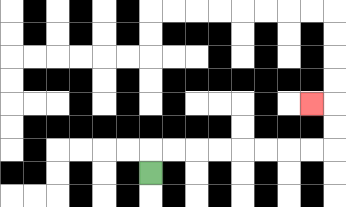{'start': '[6, 7]', 'end': '[13, 4]', 'path_directions': 'U,R,R,R,R,R,R,R,R,U,U,L', 'path_coordinates': '[[6, 7], [6, 6], [7, 6], [8, 6], [9, 6], [10, 6], [11, 6], [12, 6], [13, 6], [14, 6], [14, 5], [14, 4], [13, 4]]'}